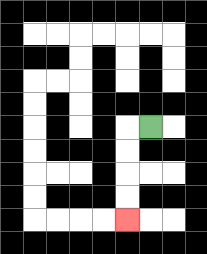{'start': '[6, 5]', 'end': '[5, 9]', 'path_directions': 'L,D,D,D,D', 'path_coordinates': '[[6, 5], [5, 5], [5, 6], [5, 7], [5, 8], [5, 9]]'}